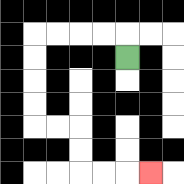{'start': '[5, 2]', 'end': '[6, 7]', 'path_directions': 'U,L,L,L,L,D,D,D,D,R,R,D,D,R,R,R', 'path_coordinates': '[[5, 2], [5, 1], [4, 1], [3, 1], [2, 1], [1, 1], [1, 2], [1, 3], [1, 4], [1, 5], [2, 5], [3, 5], [3, 6], [3, 7], [4, 7], [5, 7], [6, 7]]'}